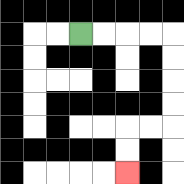{'start': '[3, 1]', 'end': '[5, 7]', 'path_directions': 'R,R,R,R,D,D,D,D,L,L,D,D', 'path_coordinates': '[[3, 1], [4, 1], [5, 1], [6, 1], [7, 1], [7, 2], [7, 3], [7, 4], [7, 5], [6, 5], [5, 5], [5, 6], [5, 7]]'}